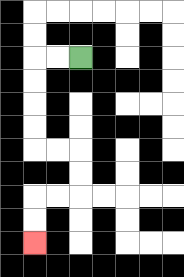{'start': '[3, 2]', 'end': '[1, 10]', 'path_directions': 'L,L,D,D,D,D,R,R,D,D,L,L,D,D', 'path_coordinates': '[[3, 2], [2, 2], [1, 2], [1, 3], [1, 4], [1, 5], [1, 6], [2, 6], [3, 6], [3, 7], [3, 8], [2, 8], [1, 8], [1, 9], [1, 10]]'}